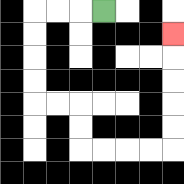{'start': '[4, 0]', 'end': '[7, 1]', 'path_directions': 'L,L,L,D,D,D,D,R,R,D,D,R,R,R,R,U,U,U,U,U', 'path_coordinates': '[[4, 0], [3, 0], [2, 0], [1, 0], [1, 1], [1, 2], [1, 3], [1, 4], [2, 4], [3, 4], [3, 5], [3, 6], [4, 6], [5, 6], [6, 6], [7, 6], [7, 5], [7, 4], [7, 3], [7, 2], [7, 1]]'}